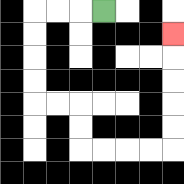{'start': '[4, 0]', 'end': '[7, 1]', 'path_directions': 'L,L,L,D,D,D,D,R,R,D,D,R,R,R,R,U,U,U,U,U', 'path_coordinates': '[[4, 0], [3, 0], [2, 0], [1, 0], [1, 1], [1, 2], [1, 3], [1, 4], [2, 4], [3, 4], [3, 5], [3, 6], [4, 6], [5, 6], [6, 6], [7, 6], [7, 5], [7, 4], [7, 3], [7, 2], [7, 1]]'}